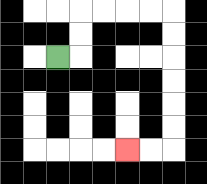{'start': '[2, 2]', 'end': '[5, 6]', 'path_directions': 'R,U,U,R,R,R,R,D,D,D,D,D,D,L,L', 'path_coordinates': '[[2, 2], [3, 2], [3, 1], [3, 0], [4, 0], [5, 0], [6, 0], [7, 0], [7, 1], [7, 2], [7, 3], [7, 4], [7, 5], [7, 6], [6, 6], [5, 6]]'}